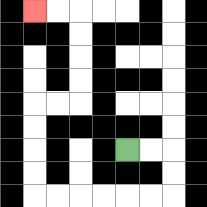{'start': '[5, 6]', 'end': '[1, 0]', 'path_directions': 'R,R,D,D,L,L,L,L,L,L,U,U,U,U,R,R,U,U,U,U,L,L', 'path_coordinates': '[[5, 6], [6, 6], [7, 6], [7, 7], [7, 8], [6, 8], [5, 8], [4, 8], [3, 8], [2, 8], [1, 8], [1, 7], [1, 6], [1, 5], [1, 4], [2, 4], [3, 4], [3, 3], [3, 2], [3, 1], [3, 0], [2, 0], [1, 0]]'}